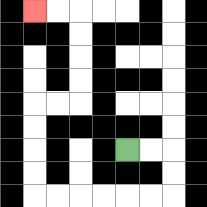{'start': '[5, 6]', 'end': '[1, 0]', 'path_directions': 'R,R,D,D,L,L,L,L,L,L,U,U,U,U,R,R,U,U,U,U,L,L', 'path_coordinates': '[[5, 6], [6, 6], [7, 6], [7, 7], [7, 8], [6, 8], [5, 8], [4, 8], [3, 8], [2, 8], [1, 8], [1, 7], [1, 6], [1, 5], [1, 4], [2, 4], [3, 4], [3, 3], [3, 2], [3, 1], [3, 0], [2, 0], [1, 0]]'}